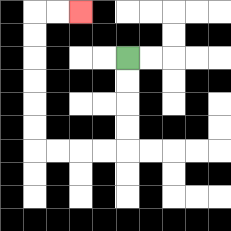{'start': '[5, 2]', 'end': '[3, 0]', 'path_directions': 'D,D,D,D,L,L,L,L,U,U,U,U,U,U,R,R', 'path_coordinates': '[[5, 2], [5, 3], [5, 4], [5, 5], [5, 6], [4, 6], [3, 6], [2, 6], [1, 6], [1, 5], [1, 4], [1, 3], [1, 2], [1, 1], [1, 0], [2, 0], [3, 0]]'}